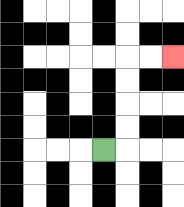{'start': '[4, 6]', 'end': '[7, 2]', 'path_directions': 'R,U,U,U,U,R,R', 'path_coordinates': '[[4, 6], [5, 6], [5, 5], [5, 4], [5, 3], [5, 2], [6, 2], [7, 2]]'}